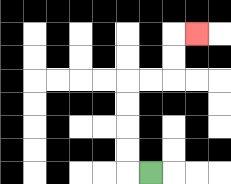{'start': '[6, 7]', 'end': '[8, 1]', 'path_directions': 'L,U,U,U,U,R,R,U,U,R', 'path_coordinates': '[[6, 7], [5, 7], [5, 6], [5, 5], [5, 4], [5, 3], [6, 3], [7, 3], [7, 2], [7, 1], [8, 1]]'}